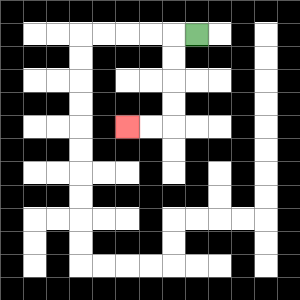{'start': '[8, 1]', 'end': '[5, 5]', 'path_directions': 'L,D,D,D,D,L,L', 'path_coordinates': '[[8, 1], [7, 1], [7, 2], [7, 3], [7, 4], [7, 5], [6, 5], [5, 5]]'}